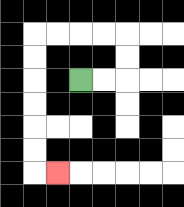{'start': '[3, 3]', 'end': '[2, 7]', 'path_directions': 'R,R,U,U,L,L,L,L,D,D,D,D,D,D,R', 'path_coordinates': '[[3, 3], [4, 3], [5, 3], [5, 2], [5, 1], [4, 1], [3, 1], [2, 1], [1, 1], [1, 2], [1, 3], [1, 4], [1, 5], [1, 6], [1, 7], [2, 7]]'}